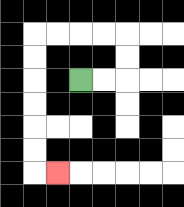{'start': '[3, 3]', 'end': '[2, 7]', 'path_directions': 'R,R,U,U,L,L,L,L,D,D,D,D,D,D,R', 'path_coordinates': '[[3, 3], [4, 3], [5, 3], [5, 2], [5, 1], [4, 1], [3, 1], [2, 1], [1, 1], [1, 2], [1, 3], [1, 4], [1, 5], [1, 6], [1, 7], [2, 7]]'}